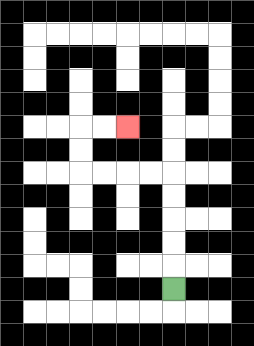{'start': '[7, 12]', 'end': '[5, 5]', 'path_directions': 'U,U,U,U,U,L,L,L,L,U,U,R,R', 'path_coordinates': '[[7, 12], [7, 11], [7, 10], [7, 9], [7, 8], [7, 7], [6, 7], [5, 7], [4, 7], [3, 7], [3, 6], [3, 5], [4, 5], [5, 5]]'}